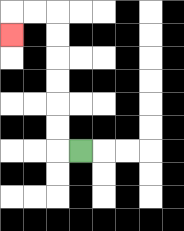{'start': '[3, 6]', 'end': '[0, 1]', 'path_directions': 'L,U,U,U,U,U,U,L,L,D', 'path_coordinates': '[[3, 6], [2, 6], [2, 5], [2, 4], [2, 3], [2, 2], [2, 1], [2, 0], [1, 0], [0, 0], [0, 1]]'}